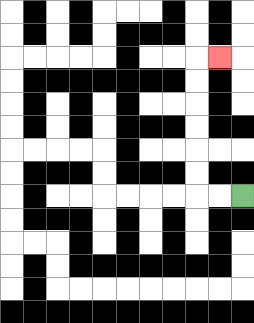{'start': '[10, 8]', 'end': '[9, 2]', 'path_directions': 'L,L,U,U,U,U,U,U,R', 'path_coordinates': '[[10, 8], [9, 8], [8, 8], [8, 7], [8, 6], [8, 5], [8, 4], [8, 3], [8, 2], [9, 2]]'}